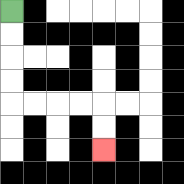{'start': '[0, 0]', 'end': '[4, 6]', 'path_directions': 'D,D,D,D,R,R,R,R,D,D', 'path_coordinates': '[[0, 0], [0, 1], [0, 2], [0, 3], [0, 4], [1, 4], [2, 4], [3, 4], [4, 4], [4, 5], [4, 6]]'}